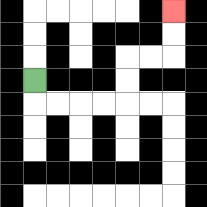{'start': '[1, 3]', 'end': '[7, 0]', 'path_directions': 'D,R,R,R,R,U,U,R,R,U,U', 'path_coordinates': '[[1, 3], [1, 4], [2, 4], [3, 4], [4, 4], [5, 4], [5, 3], [5, 2], [6, 2], [7, 2], [7, 1], [7, 0]]'}